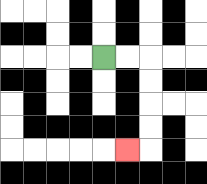{'start': '[4, 2]', 'end': '[5, 6]', 'path_directions': 'R,R,D,D,D,D,L', 'path_coordinates': '[[4, 2], [5, 2], [6, 2], [6, 3], [6, 4], [6, 5], [6, 6], [5, 6]]'}